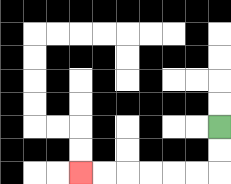{'start': '[9, 5]', 'end': '[3, 7]', 'path_directions': 'D,D,L,L,L,L,L,L', 'path_coordinates': '[[9, 5], [9, 6], [9, 7], [8, 7], [7, 7], [6, 7], [5, 7], [4, 7], [3, 7]]'}